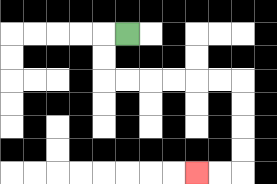{'start': '[5, 1]', 'end': '[8, 7]', 'path_directions': 'L,D,D,R,R,R,R,R,R,D,D,D,D,L,L', 'path_coordinates': '[[5, 1], [4, 1], [4, 2], [4, 3], [5, 3], [6, 3], [7, 3], [8, 3], [9, 3], [10, 3], [10, 4], [10, 5], [10, 6], [10, 7], [9, 7], [8, 7]]'}